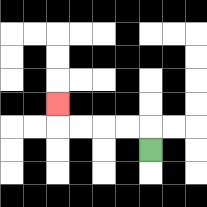{'start': '[6, 6]', 'end': '[2, 4]', 'path_directions': 'U,L,L,L,L,U', 'path_coordinates': '[[6, 6], [6, 5], [5, 5], [4, 5], [3, 5], [2, 5], [2, 4]]'}